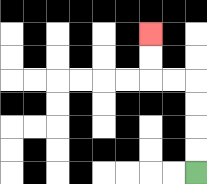{'start': '[8, 7]', 'end': '[6, 1]', 'path_directions': 'U,U,U,U,L,L,U,U', 'path_coordinates': '[[8, 7], [8, 6], [8, 5], [8, 4], [8, 3], [7, 3], [6, 3], [6, 2], [6, 1]]'}